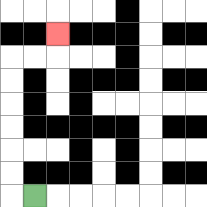{'start': '[1, 8]', 'end': '[2, 1]', 'path_directions': 'L,U,U,U,U,U,U,R,R,U', 'path_coordinates': '[[1, 8], [0, 8], [0, 7], [0, 6], [0, 5], [0, 4], [0, 3], [0, 2], [1, 2], [2, 2], [2, 1]]'}